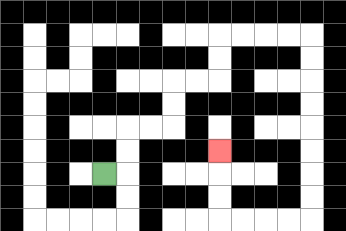{'start': '[4, 7]', 'end': '[9, 6]', 'path_directions': 'R,U,U,R,R,U,U,R,R,U,U,R,R,R,R,D,D,D,D,D,D,D,D,L,L,L,L,U,U,U', 'path_coordinates': '[[4, 7], [5, 7], [5, 6], [5, 5], [6, 5], [7, 5], [7, 4], [7, 3], [8, 3], [9, 3], [9, 2], [9, 1], [10, 1], [11, 1], [12, 1], [13, 1], [13, 2], [13, 3], [13, 4], [13, 5], [13, 6], [13, 7], [13, 8], [13, 9], [12, 9], [11, 9], [10, 9], [9, 9], [9, 8], [9, 7], [9, 6]]'}